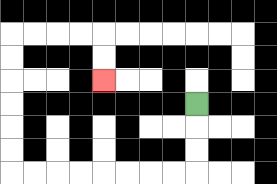{'start': '[8, 4]', 'end': '[4, 3]', 'path_directions': 'D,D,D,L,L,L,L,L,L,L,L,U,U,U,U,U,U,R,R,R,R,D,D', 'path_coordinates': '[[8, 4], [8, 5], [8, 6], [8, 7], [7, 7], [6, 7], [5, 7], [4, 7], [3, 7], [2, 7], [1, 7], [0, 7], [0, 6], [0, 5], [0, 4], [0, 3], [0, 2], [0, 1], [1, 1], [2, 1], [3, 1], [4, 1], [4, 2], [4, 3]]'}